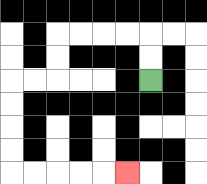{'start': '[6, 3]', 'end': '[5, 7]', 'path_directions': 'U,U,L,L,L,L,D,D,L,L,D,D,D,D,R,R,R,R,R', 'path_coordinates': '[[6, 3], [6, 2], [6, 1], [5, 1], [4, 1], [3, 1], [2, 1], [2, 2], [2, 3], [1, 3], [0, 3], [0, 4], [0, 5], [0, 6], [0, 7], [1, 7], [2, 7], [3, 7], [4, 7], [5, 7]]'}